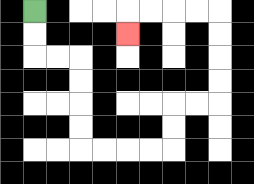{'start': '[1, 0]', 'end': '[5, 1]', 'path_directions': 'D,D,R,R,D,D,D,D,R,R,R,R,U,U,R,R,U,U,U,U,L,L,L,L,D', 'path_coordinates': '[[1, 0], [1, 1], [1, 2], [2, 2], [3, 2], [3, 3], [3, 4], [3, 5], [3, 6], [4, 6], [5, 6], [6, 6], [7, 6], [7, 5], [7, 4], [8, 4], [9, 4], [9, 3], [9, 2], [9, 1], [9, 0], [8, 0], [7, 0], [6, 0], [5, 0], [5, 1]]'}